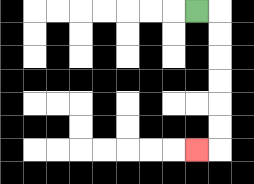{'start': '[8, 0]', 'end': '[8, 6]', 'path_directions': 'R,D,D,D,D,D,D,L', 'path_coordinates': '[[8, 0], [9, 0], [9, 1], [9, 2], [9, 3], [9, 4], [9, 5], [9, 6], [8, 6]]'}